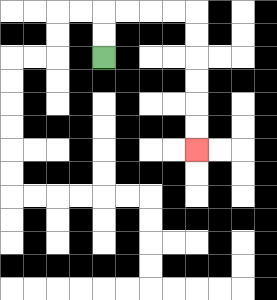{'start': '[4, 2]', 'end': '[8, 6]', 'path_directions': 'U,U,R,R,R,R,D,D,D,D,D,D', 'path_coordinates': '[[4, 2], [4, 1], [4, 0], [5, 0], [6, 0], [7, 0], [8, 0], [8, 1], [8, 2], [8, 3], [8, 4], [8, 5], [8, 6]]'}